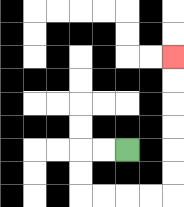{'start': '[5, 6]', 'end': '[7, 2]', 'path_directions': 'L,L,D,D,R,R,R,R,U,U,U,U,U,U', 'path_coordinates': '[[5, 6], [4, 6], [3, 6], [3, 7], [3, 8], [4, 8], [5, 8], [6, 8], [7, 8], [7, 7], [7, 6], [7, 5], [7, 4], [7, 3], [7, 2]]'}